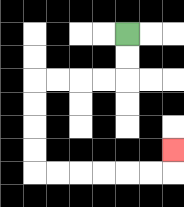{'start': '[5, 1]', 'end': '[7, 6]', 'path_directions': 'D,D,L,L,L,L,D,D,D,D,R,R,R,R,R,R,U', 'path_coordinates': '[[5, 1], [5, 2], [5, 3], [4, 3], [3, 3], [2, 3], [1, 3], [1, 4], [1, 5], [1, 6], [1, 7], [2, 7], [3, 7], [4, 7], [5, 7], [6, 7], [7, 7], [7, 6]]'}